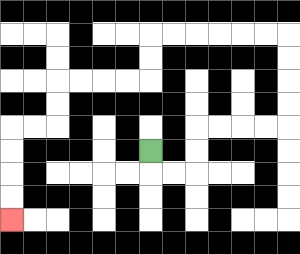{'start': '[6, 6]', 'end': '[0, 9]', 'path_directions': 'D,R,R,U,U,R,R,R,R,U,U,U,U,L,L,L,L,L,L,D,D,L,L,L,L,D,D,L,L,D,D,D,D', 'path_coordinates': '[[6, 6], [6, 7], [7, 7], [8, 7], [8, 6], [8, 5], [9, 5], [10, 5], [11, 5], [12, 5], [12, 4], [12, 3], [12, 2], [12, 1], [11, 1], [10, 1], [9, 1], [8, 1], [7, 1], [6, 1], [6, 2], [6, 3], [5, 3], [4, 3], [3, 3], [2, 3], [2, 4], [2, 5], [1, 5], [0, 5], [0, 6], [0, 7], [0, 8], [0, 9]]'}